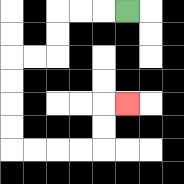{'start': '[5, 0]', 'end': '[5, 4]', 'path_directions': 'L,L,L,D,D,L,L,D,D,D,D,R,R,R,R,U,U,R', 'path_coordinates': '[[5, 0], [4, 0], [3, 0], [2, 0], [2, 1], [2, 2], [1, 2], [0, 2], [0, 3], [0, 4], [0, 5], [0, 6], [1, 6], [2, 6], [3, 6], [4, 6], [4, 5], [4, 4], [5, 4]]'}